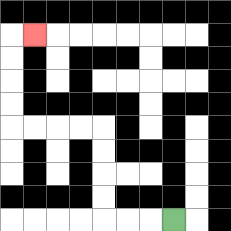{'start': '[7, 9]', 'end': '[1, 1]', 'path_directions': 'L,L,L,U,U,U,U,L,L,L,L,U,U,U,U,R', 'path_coordinates': '[[7, 9], [6, 9], [5, 9], [4, 9], [4, 8], [4, 7], [4, 6], [4, 5], [3, 5], [2, 5], [1, 5], [0, 5], [0, 4], [0, 3], [0, 2], [0, 1], [1, 1]]'}